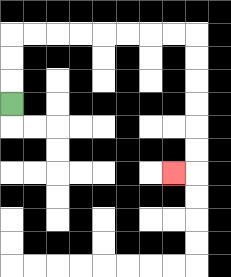{'start': '[0, 4]', 'end': '[7, 7]', 'path_directions': 'U,U,U,R,R,R,R,R,R,R,R,D,D,D,D,D,D,L', 'path_coordinates': '[[0, 4], [0, 3], [0, 2], [0, 1], [1, 1], [2, 1], [3, 1], [4, 1], [5, 1], [6, 1], [7, 1], [8, 1], [8, 2], [8, 3], [8, 4], [8, 5], [8, 6], [8, 7], [7, 7]]'}